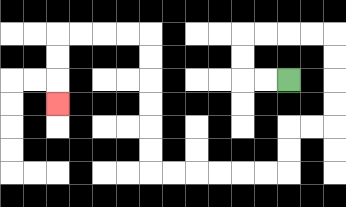{'start': '[12, 3]', 'end': '[2, 4]', 'path_directions': 'L,L,U,U,R,R,R,R,D,D,D,D,L,L,D,D,L,L,L,L,L,L,U,U,U,U,U,U,L,L,L,L,D,D,D', 'path_coordinates': '[[12, 3], [11, 3], [10, 3], [10, 2], [10, 1], [11, 1], [12, 1], [13, 1], [14, 1], [14, 2], [14, 3], [14, 4], [14, 5], [13, 5], [12, 5], [12, 6], [12, 7], [11, 7], [10, 7], [9, 7], [8, 7], [7, 7], [6, 7], [6, 6], [6, 5], [6, 4], [6, 3], [6, 2], [6, 1], [5, 1], [4, 1], [3, 1], [2, 1], [2, 2], [2, 3], [2, 4]]'}